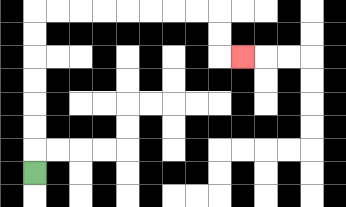{'start': '[1, 7]', 'end': '[10, 2]', 'path_directions': 'U,U,U,U,U,U,U,R,R,R,R,R,R,R,R,D,D,R', 'path_coordinates': '[[1, 7], [1, 6], [1, 5], [1, 4], [1, 3], [1, 2], [1, 1], [1, 0], [2, 0], [3, 0], [4, 0], [5, 0], [6, 0], [7, 0], [8, 0], [9, 0], [9, 1], [9, 2], [10, 2]]'}